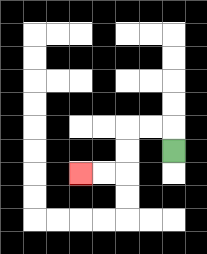{'start': '[7, 6]', 'end': '[3, 7]', 'path_directions': 'U,L,L,D,D,L,L', 'path_coordinates': '[[7, 6], [7, 5], [6, 5], [5, 5], [5, 6], [5, 7], [4, 7], [3, 7]]'}